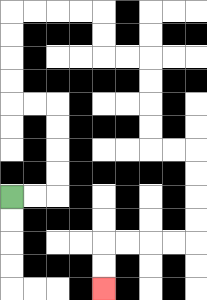{'start': '[0, 8]', 'end': '[4, 12]', 'path_directions': 'R,R,U,U,U,U,L,L,U,U,U,U,R,R,R,R,D,D,R,R,D,D,D,D,R,R,D,D,D,D,L,L,L,L,D,D', 'path_coordinates': '[[0, 8], [1, 8], [2, 8], [2, 7], [2, 6], [2, 5], [2, 4], [1, 4], [0, 4], [0, 3], [0, 2], [0, 1], [0, 0], [1, 0], [2, 0], [3, 0], [4, 0], [4, 1], [4, 2], [5, 2], [6, 2], [6, 3], [6, 4], [6, 5], [6, 6], [7, 6], [8, 6], [8, 7], [8, 8], [8, 9], [8, 10], [7, 10], [6, 10], [5, 10], [4, 10], [4, 11], [4, 12]]'}